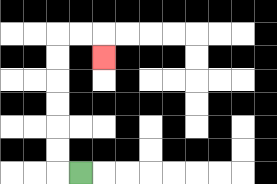{'start': '[3, 7]', 'end': '[4, 2]', 'path_directions': 'L,U,U,U,U,U,U,R,R,D', 'path_coordinates': '[[3, 7], [2, 7], [2, 6], [2, 5], [2, 4], [2, 3], [2, 2], [2, 1], [3, 1], [4, 1], [4, 2]]'}